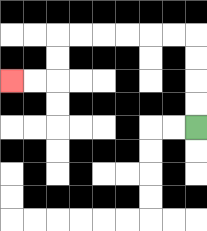{'start': '[8, 5]', 'end': '[0, 3]', 'path_directions': 'U,U,U,U,L,L,L,L,L,L,D,D,L,L', 'path_coordinates': '[[8, 5], [8, 4], [8, 3], [8, 2], [8, 1], [7, 1], [6, 1], [5, 1], [4, 1], [3, 1], [2, 1], [2, 2], [2, 3], [1, 3], [0, 3]]'}